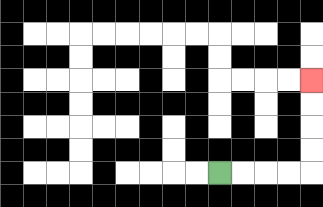{'start': '[9, 7]', 'end': '[13, 3]', 'path_directions': 'R,R,R,R,U,U,U,U', 'path_coordinates': '[[9, 7], [10, 7], [11, 7], [12, 7], [13, 7], [13, 6], [13, 5], [13, 4], [13, 3]]'}